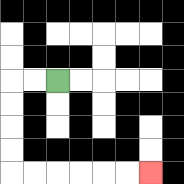{'start': '[2, 3]', 'end': '[6, 7]', 'path_directions': 'L,L,D,D,D,D,R,R,R,R,R,R', 'path_coordinates': '[[2, 3], [1, 3], [0, 3], [0, 4], [0, 5], [0, 6], [0, 7], [1, 7], [2, 7], [3, 7], [4, 7], [5, 7], [6, 7]]'}